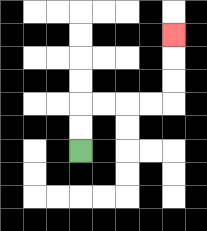{'start': '[3, 6]', 'end': '[7, 1]', 'path_directions': 'U,U,R,R,R,R,U,U,U', 'path_coordinates': '[[3, 6], [3, 5], [3, 4], [4, 4], [5, 4], [6, 4], [7, 4], [7, 3], [7, 2], [7, 1]]'}